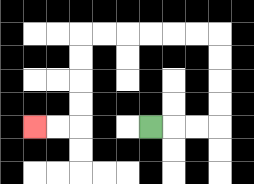{'start': '[6, 5]', 'end': '[1, 5]', 'path_directions': 'R,R,R,U,U,U,U,L,L,L,L,L,L,D,D,D,D,L,L', 'path_coordinates': '[[6, 5], [7, 5], [8, 5], [9, 5], [9, 4], [9, 3], [9, 2], [9, 1], [8, 1], [7, 1], [6, 1], [5, 1], [4, 1], [3, 1], [3, 2], [3, 3], [3, 4], [3, 5], [2, 5], [1, 5]]'}